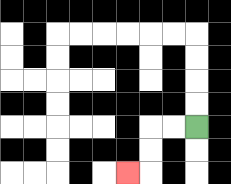{'start': '[8, 5]', 'end': '[5, 7]', 'path_directions': 'L,L,D,D,L', 'path_coordinates': '[[8, 5], [7, 5], [6, 5], [6, 6], [6, 7], [5, 7]]'}